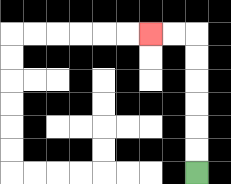{'start': '[8, 7]', 'end': '[6, 1]', 'path_directions': 'U,U,U,U,U,U,L,L', 'path_coordinates': '[[8, 7], [8, 6], [8, 5], [8, 4], [8, 3], [8, 2], [8, 1], [7, 1], [6, 1]]'}